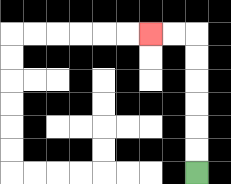{'start': '[8, 7]', 'end': '[6, 1]', 'path_directions': 'U,U,U,U,U,U,L,L', 'path_coordinates': '[[8, 7], [8, 6], [8, 5], [8, 4], [8, 3], [8, 2], [8, 1], [7, 1], [6, 1]]'}